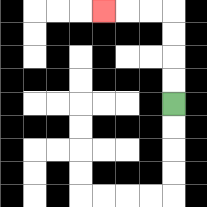{'start': '[7, 4]', 'end': '[4, 0]', 'path_directions': 'U,U,U,U,L,L,L', 'path_coordinates': '[[7, 4], [7, 3], [7, 2], [7, 1], [7, 0], [6, 0], [5, 0], [4, 0]]'}